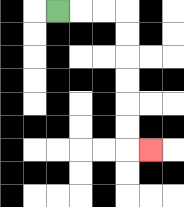{'start': '[2, 0]', 'end': '[6, 6]', 'path_directions': 'R,R,R,D,D,D,D,D,D,R', 'path_coordinates': '[[2, 0], [3, 0], [4, 0], [5, 0], [5, 1], [5, 2], [5, 3], [5, 4], [5, 5], [5, 6], [6, 6]]'}